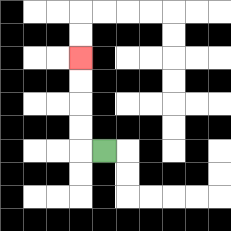{'start': '[4, 6]', 'end': '[3, 2]', 'path_directions': 'L,U,U,U,U', 'path_coordinates': '[[4, 6], [3, 6], [3, 5], [3, 4], [3, 3], [3, 2]]'}